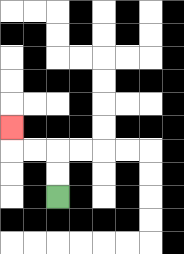{'start': '[2, 8]', 'end': '[0, 5]', 'path_directions': 'U,U,L,L,U', 'path_coordinates': '[[2, 8], [2, 7], [2, 6], [1, 6], [0, 6], [0, 5]]'}